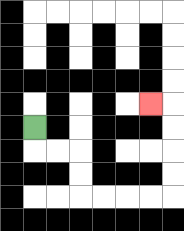{'start': '[1, 5]', 'end': '[6, 4]', 'path_directions': 'D,R,R,D,D,R,R,R,R,U,U,U,U,L', 'path_coordinates': '[[1, 5], [1, 6], [2, 6], [3, 6], [3, 7], [3, 8], [4, 8], [5, 8], [6, 8], [7, 8], [7, 7], [7, 6], [7, 5], [7, 4], [6, 4]]'}